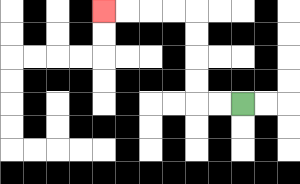{'start': '[10, 4]', 'end': '[4, 0]', 'path_directions': 'L,L,U,U,U,U,L,L,L,L', 'path_coordinates': '[[10, 4], [9, 4], [8, 4], [8, 3], [8, 2], [8, 1], [8, 0], [7, 0], [6, 0], [5, 0], [4, 0]]'}